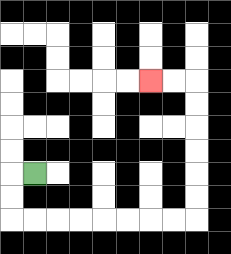{'start': '[1, 7]', 'end': '[6, 3]', 'path_directions': 'L,D,D,R,R,R,R,R,R,R,R,U,U,U,U,U,U,L,L', 'path_coordinates': '[[1, 7], [0, 7], [0, 8], [0, 9], [1, 9], [2, 9], [3, 9], [4, 9], [5, 9], [6, 9], [7, 9], [8, 9], [8, 8], [8, 7], [8, 6], [8, 5], [8, 4], [8, 3], [7, 3], [6, 3]]'}